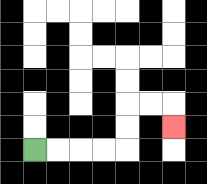{'start': '[1, 6]', 'end': '[7, 5]', 'path_directions': 'R,R,R,R,U,U,R,R,D', 'path_coordinates': '[[1, 6], [2, 6], [3, 6], [4, 6], [5, 6], [5, 5], [5, 4], [6, 4], [7, 4], [7, 5]]'}